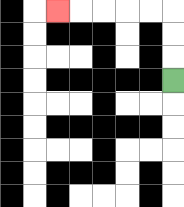{'start': '[7, 3]', 'end': '[2, 0]', 'path_directions': 'U,U,U,L,L,L,L,L', 'path_coordinates': '[[7, 3], [7, 2], [7, 1], [7, 0], [6, 0], [5, 0], [4, 0], [3, 0], [2, 0]]'}